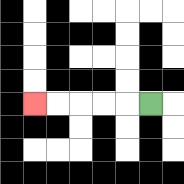{'start': '[6, 4]', 'end': '[1, 4]', 'path_directions': 'L,L,L,L,L', 'path_coordinates': '[[6, 4], [5, 4], [4, 4], [3, 4], [2, 4], [1, 4]]'}